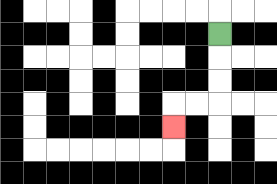{'start': '[9, 1]', 'end': '[7, 5]', 'path_directions': 'D,D,D,L,L,D', 'path_coordinates': '[[9, 1], [9, 2], [9, 3], [9, 4], [8, 4], [7, 4], [7, 5]]'}